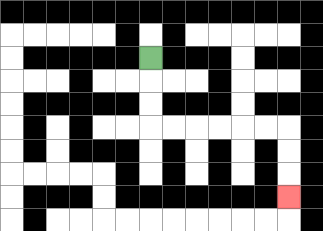{'start': '[6, 2]', 'end': '[12, 8]', 'path_directions': 'D,D,D,R,R,R,R,R,R,D,D,D', 'path_coordinates': '[[6, 2], [6, 3], [6, 4], [6, 5], [7, 5], [8, 5], [9, 5], [10, 5], [11, 5], [12, 5], [12, 6], [12, 7], [12, 8]]'}